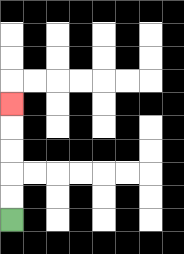{'start': '[0, 9]', 'end': '[0, 4]', 'path_directions': 'U,U,U,U,U', 'path_coordinates': '[[0, 9], [0, 8], [0, 7], [0, 6], [0, 5], [0, 4]]'}